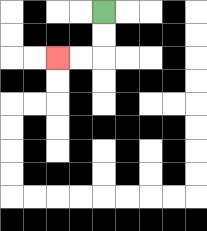{'start': '[4, 0]', 'end': '[2, 2]', 'path_directions': 'D,D,L,L', 'path_coordinates': '[[4, 0], [4, 1], [4, 2], [3, 2], [2, 2]]'}